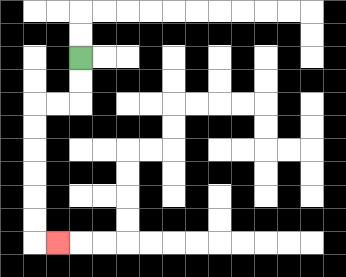{'start': '[3, 2]', 'end': '[2, 10]', 'path_directions': 'D,D,L,L,D,D,D,D,D,D,R', 'path_coordinates': '[[3, 2], [3, 3], [3, 4], [2, 4], [1, 4], [1, 5], [1, 6], [1, 7], [1, 8], [1, 9], [1, 10], [2, 10]]'}